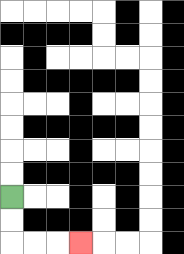{'start': '[0, 8]', 'end': '[3, 10]', 'path_directions': 'D,D,R,R,R', 'path_coordinates': '[[0, 8], [0, 9], [0, 10], [1, 10], [2, 10], [3, 10]]'}